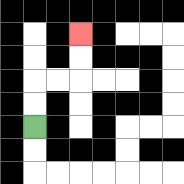{'start': '[1, 5]', 'end': '[3, 1]', 'path_directions': 'U,U,R,R,U,U', 'path_coordinates': '[[1, 5], [1, 4], [1, 3], [2, 3], [3, 3], [3, 2], [3, 1]]'}